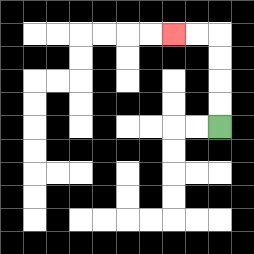{'start': '[9, 5]', 'end': '[7, 1]', 'path_directions': 'U,U,U,U,L,L', 'path_coordinates': '[[9, 5], [9, 4], [9, 3], [9, 2], [9, 1], [8, 1], [7, 1]]'}